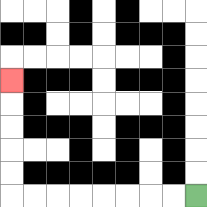{'start': '[8, 8]', 'end': '[0, 3]', 'path_directions': 'L,L,L,L,L,L,L,L,U,U,U,U,U', 'path_coordinates': '[[8, 8], [7, 8], [6, 8], [5, 8], [4, 8], [3, 8], [2, 8], [1, 8], [0, 8], [0, 7], [0, 6], [0, 5], [0, 4], [0, 3]]'}